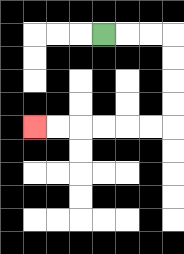{'start': '[4, 1]', 'end': '[1, 5]', 'path_directions': 'R,R,R,D,D,D,D,L,L,L,L,L,L', 'path_coordinates': '[[4, 1], [5, 1], [6, 1], [7, 1], [7, 2], [7, 3], [7, 4], [7, 5], [6, 5], [5, 5], [4, 5], [3, 5], [2, 5], [1, 5]]'}